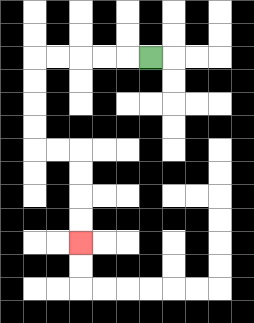{'start': '[6, 2]', 'end': '[3, 10]', 'path_directions': 'L,L,L,L,L,D,D,D,D,R,R,D,D,D,D', 'path_coordinates': '[[6, 2], [5, 2], [4, 2], [3, 2], [2, 2], [1, 2], [1, 3], [1, 4], [1, 5], [1, 6], [2, 6], [3, 6], [3, 7], [3, 8], [3, 9], [3, 10]]'}